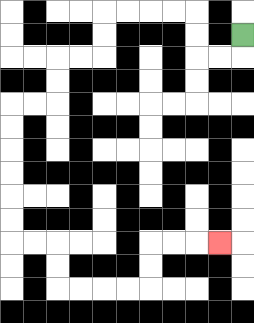{'start': '[10, 1]', 'end': '[9, 10]', 'path_directions': 'D,L,L,U,U,L,L,L,L,D,D,L,L,D,D,L,L,D,D,D,D,D,D,R,R,D,D,R,R,R,R,U,U,R,R,R', 'path_coordinates': '[[10, 1], [10, 2], [9, 2], [8, 2], [8, 1], [8, 0], [7, 0], [6, 0], [5, 0], [4, 0], [4, 1], [4, 2], [3, 2], [2, 2], [2, 3], [2, 4], [1, 4], [0, 4], [0, 5], [0, 6], [0, 7], [0, 8], [0, 9], [0, 10], [1, 10], [2, 10], [2, 11], [2, 12], [3, 12], [4, 12], [5, 12], [6, 12], [6, 11], [6, 10], [7, 10], [8, 10], [9, 10]]'}